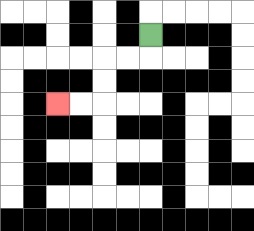{'start': '[6, 1]', 'end': '[2, 4]', 'path_directions': 'D,L,L,D,D,L,L', 'path_coordinates': '[[6, 1], [6, 2], [5, 2], [4, 2], [4, 3], [4, 4], [3, 4], [2, 4]]'}